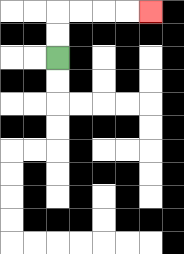{'start': '[2, 2]', 'end': '[6, 0]', 'path_directions': 'U,U,R,R,R,R', 'path_coordinates': '[[2, 2], [2, 1], [2, 0], [3, 0], [4, 0], [5, 0], [6, 0]]'}